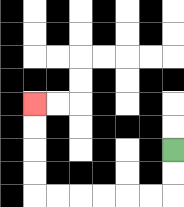{'start': '[7, 6]', 'end': '[1, 4]', 'path_directions': 'D,D,L,L,L,L,L,L,U,U,U,U', 'path_coordinates': '[[7, 6], [7, 7], [7, 8], [6, 8], [5, 8], [4, 8], [3, 8], [2, 8], [1, 8], [1, 7], [1, 6], [1, 5], [1, 4]]'}